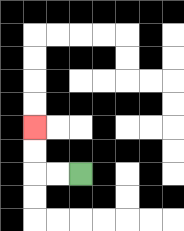{'start': '[3, 7]', 'end': '[1, 5]', 'path_directions': 'L,L,U,U', 'path_coordinates': '[[3, 7], [2, 7], [1, 7], [1, 6], [1, 5]]'}